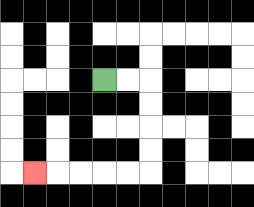{'start': '[4, 3]', 'end': '[1, 7]', 'path_directions': 'R,R,D,D,D,D,L,L,L,L,L', 'path_coordinates': '[[4, 3], [5, 3], [6, 3], [6, 4], [6, 5], [6, 6], [6, 7], [5, 7], [4, 7], [3, 7], [2, 7], [1, 7]]'}